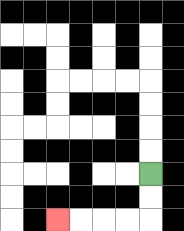{'start': '[6, 7]', 'end': '[2, 9]', 'path_directions': 'D,D,L,L,L,L', 'path_coordinates': '[[6, 7], [6, 8], [6, 9], [5, 9], [4, 9], [3, 9], [2, 9]]'}